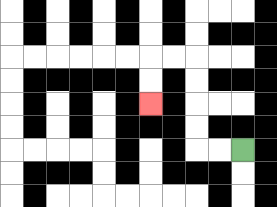{'start': '[10, 6]', 'end': '[6, 4]', 'path_directions': 'L,L,U,U,U,U,L,L,D,D', 'path_coordinates': '[[10, 6], [9, 6], [8, 6], [8, 5], [8, 4], [8, 3], [8, 2], [7, 2], [6, 2], [6, 3], [6, 4]]'}